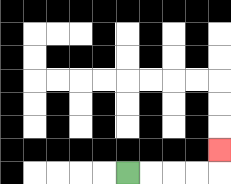{'start': '[5, 7]', 'end': '[9, 6]', 'path_directions': 'R,R,R,R,U', 'path_coordinates': '[[5, 7], [6, 7], [7, 7], [8, 7], [9, 7], [9, 6]]'}